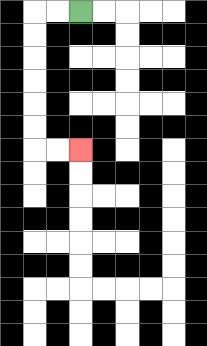{'start': '[3, 0]', 'end': '[3, 6]', 'path_directions': 'L,L,D,D,D,D,D,D,R,R', 'path_coordinates': '[[3, 0], [2, 0], [1, 0], [1, 1], [1, 2], [1, 3], [1, 4], [1, 5], [1, 6], [2, 6], [3, 6]]'}